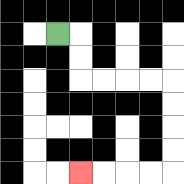{'start': '[2, 1]', 'end': '[3, 7]', 'path_directions': 'R,D,D,R,R,R,R,D,D,D,D,L,L,L,L', 'path_coordinates': '[[2, 1], [3, 1], [3, 2], [3, 3], [4, 3], [5, 3], [6, 3], [7, 3], [7, 4], [7, 5], [7, 6], [7, 7], [6, 7], [5, 7], [4, 7], [3, 7]]'}